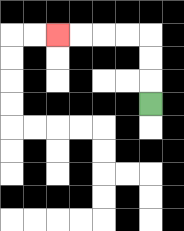{'start': '[6, 4]', 'end': '[2, 1]', 'path_directions': 'U,U,U,L,L,L,L', 'path_coordinates': '[[6, 4], [6, 3], [6, 2], [6, 1], [5, 1], [4, 1], [3, 1], [2, 1]]'}